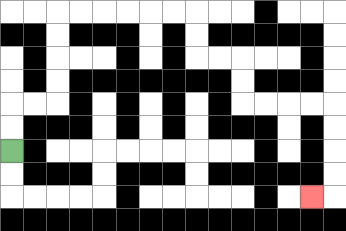{'start': '[0, 6]', 'end': '[13, 8]', 'path_directions': 'U,U,R,R,U,U,U,U,R,R,R,R,R,R,D,D,R,R,D,D,R,R,R,R,D,D,D,D,L', 'path_coordinates': '[[0, 6], [0, 5], [0, 4], [1, 4], [2, 4], [2, 3], [2, 2], [2, 1], [2, 0], [3, 0], [4, 0], [5, 0], [6, 0], [7, 0], [8, 0], [8, 1], [8, 2], [9, 2], [10, 2], [10, 3], [10, 4], [11, 4], [12, 4], [13, 4], [14, 4], [14, 5], [14, 6], [14, 7], [14, 8], [13, 8]]'}